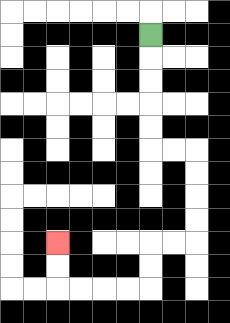{'start': '[6, 1]', 'end': '[2, 10]', 'path_directions': 'D,D,D,D,D,R,R,D,D,D,D,L,L,D,D,L,L,L,L,U,U', 'path_coordinates': '[[6, 1], [6, 2], [6, 3], [6, 4], [6, 5], [6, 6], [7, 6], [8, 6], [8, 7], [8, 8], [8, 9], [8, 10], [7, 10], [6, 10], [6, 11], [6, 12], [5, 12], [4, 12], [3, 12], [2, 12], [2, 11], [2, 10]]'}